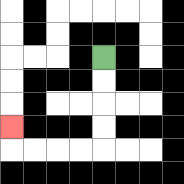{'start': '[4, 2]', 'end': '[0, 5]', 'path_directions': 'D,D,D,D,L,L,L,L,U', 'path_coordinates': '[[4, 2], [4, 3], [4, 4], [4, 5], [4, 6], [3, 6], [2, 6], [1, 6], [0, 6], [0, 5]]'}